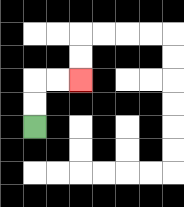{'start': '[1, 5]', 'end': '[3, 3]', 'path_directions': 'U,U,R,R', 'path_coordinates': '[[1, 5], [1, 4], [1, 3], [2, 3], [3, 3]]'}